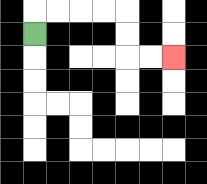{'start': '[1, 1]', 'end': '[7, 2]', 'path_directions': 'U,R,R,R,R,D,D,R,R', 'path_coordinates': '[[1, 1], [1, 0], [2, 0], [3, 0], [4, 0], [5, 0], [5, 1], [5, 2], [6, 2], [7, 2]]'}